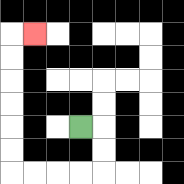{'start': '[3, 5]', 'end': '[1, 1]', 'path_directions': 'R,D,D,L,L,L,L,U,U,U,U,U,U,R', 'path_coordinates': '[[3, 5], [4, 5], [4, 6], [4, 7], [3, 7], [2, 7], [1, 7], [0, 7], [0, 6], [0, 5], [0, 4], [0, 3], [0, 2], [0, 1], [1, 1]]'}